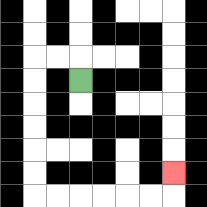{'start': '[3, 3]', 'end': '[7, 7]', 'path_directions': 'U,L,L,D,D,D,D,D,D,R,R,R,R,R,R,U', 'path_coordinates': '[[3, 3], [3, 2], [2, 2], [1, 2], [1, 3], [1, 4], [1, 5], [1, 6], [1, 7], [1, 8], [2, 8], [3, 8], [4, 8], [5, 8], [6, 8], [7, 8], [7, 7]]'}